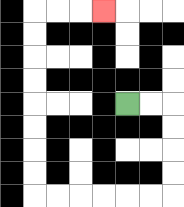{'start': '[5, 4]', 'end': '[4, 0]', 'path_directions': 'R,R,D,D,D,D,L,L,L,L,L,L,U,U,U,U,U,U,U,U,R,R,R', 'path_coordinates': '[[5, 4], [6, 4], [7, 4], [7, 5], [7, 6], [7, 7], [7, 8], [6, 8], [5, 8], [4, 8], [3, 8], [2, 8], [1, 8], [1, 7], [1, 6], [1, 5], [1, 4], [1, 3], [1, 2], [1, 1], [1, 0], [2, 0], [3, 0], [4, 0]]'}